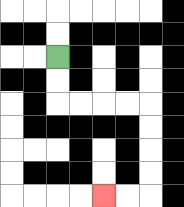{'start': '[2, 2]', 'end': '[4, 8]', 'path_directions': 'D,D,R,R,R,R,D,D,D,D,L,L', 'path_coordinates': '[[2, 2], [2, 3], [2, 4], [3, 4], [4, 4], [5, 4], [6, 4], [6, 5], [6, 6], [6, 7], [6, 8], [5, 8], [4, 8]]'}